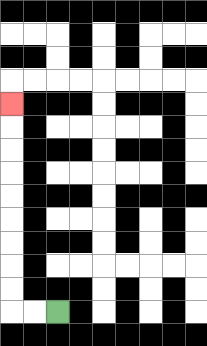{'start': '[2, 13]', 'end': '[0, 4]', 'path_directions': 'L,L,U,U,U,U,U,U,U,U,U', 'path_coordinates': '[[2, 13], [1, 13], [0, 13], [0, 12], [0, 11], [0, 10], [0, 9], [0, 8], [0, 7], [0, 6], [0, 5], [0, 4]]'}